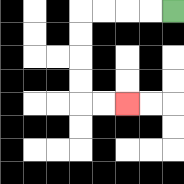{'start': '[7, 0]', 'end': '[5, 4]', 'path_directions': 'L,L,L,L,D,D,D,D,R,R', 'path_coordinates': '[[7, 0], [6, 0], [5, 0], [4, 0], [3, 0], [3, 1], [3, 2], [3, 3], [3, 4], [4, 4], [5, 4]]'}